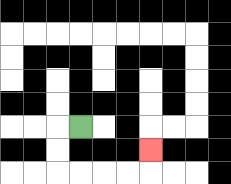{'start': '[3, 5]', 'end': '[6, 6]', 'path_directions': 'L,D,D,R,R,R,R,U', 'path_coordinates': '[[3, 5], [2, 5], [2, 6], [2, 7], [3, 7], [4, 7], [5, 7], [6, 7], [6, 6]]'}